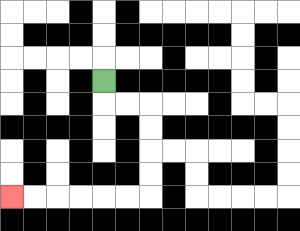{'start': '[4, 3]', 'end': '[0, 8]', 'path_directions': 'D,R,R,D,D,D,D,L,L,L,L,L,L', 'path_coordinates': '[[4, 3], [4, 4], [5, 4], [6, 4], [6, 5], [6, 6], [6, 7], [6, 8], [5, 8], [4, 8], [3, 8], [2, 8], [1, 8], [0, 8]]'}